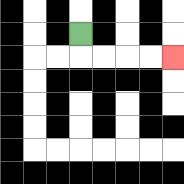{'start': '[3, 1]', 'end': '[7, 2]', 'path_directions': 'D,R,R,R,R', 'path_coordinates': '[[3, 1], [3, 2], [4, 2], [5, 2], [6, 2], [7, 2]]'}